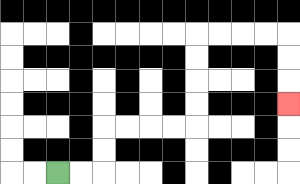{'start': '[2, 7]', 'end': '[12, 4]', 'path_directions': 'R,R,U,U,R,R,R,R,U,U,U,U,R,R,R,R,D,D,D', 'path_coordinates': '[[2, 7], [3, 7], [4, 7], [4, 6], [4, 5], [5, 5], [6, 5], [7, 5], [8, 5], [8, 4], [8, 3], [8, 2], [8, 1], [9, 1], [10, 1], [11, 1], [12, 1], [12, 2], [12, 3], [12, 4]]'}